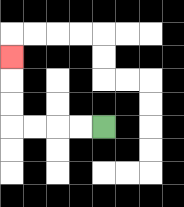{'start': '[4, 5]', 'end': '[0, 2]', 'path_directions': 'L,L,L,L,U,U,U', 'path_coordinates': '[[4, 5], [3, 5], [2, 5], [1, 5], [0, 5], [0, 4], [0, 3], [0, 2]]'}